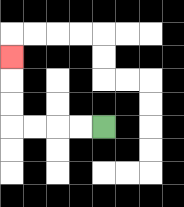{'start': '[4, 5]', 'end': '[0, 2]', 'path_directions': 'L,L,L,L,U,U,U', 'path_coordinates': '[[4, 5], [3, 5], [2, 5], [1, 5], [0, 5], [0, 4], [0, 3], [0, 2]]'}